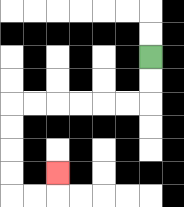{'start': '[6, 2]', 'end': '[2, 7]', 'path_directions': 'D,D,L,L,L,L,L,L,D,D,D,D,R,R,U', 'path_coordinates': '[[6, 2], [6, 3], [6, 4], [5, 4], [4, 4], [3, 4], [2, 4], [1, 4], [0, 4], [0, 5], [0, 6], [0, 7], [0, 8], [1, 8], [2, 8], [2, 7]]'}